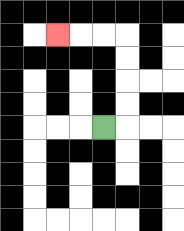{'start': '[4, 5]', 'end': '[2, 1]', 'path_directions': 'R,U,U,U,U,L,L,L', 'path_coordinates': '[[4, 5], [5, 5], [5, 4], [5, 3], [5, 2], [5, 1], [4, 1], [3, 1], [2, 1]]'}